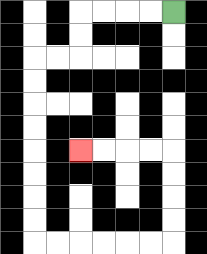{'start': '[7, 0]', 'end': '[3, 6]', 'path_directions': 'L,L,L,L,D,D,L,L,D,D,D,D,D,D,D,D,R,R,R,R,R,R,U,U,U,U,L,L,L,L', 'path_coordinates': '[[7, 0], [6, 0], [5, 0], [4, 0], [3, 0], [3, 1], [3, 2], [2, 2], [1, 2], [1, 3], [1, 4], [1, 5], [1, 6], [1, 7], [1, 8], [1, 9], [1, 10], [2, 10], [3, 10], [4, 10], [5, 10], [6, 10], [7, 10], [7, 9], [7, 8], [7, 7], [7, 6], [6, 6], [5, 6], [4, 6], [3, 6]]'}